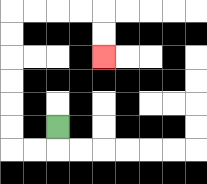{'start': '[2, 5]', 'end': '[4, 2]', 'path_directions': 'D,L,L,U,U,U,U,U,U,R,R,R,R,D,D', 'path_coordinates': '[[2, 5], [2, 6], [1, 6], [0, 6], [0, 5], [0, 4], [0, 3], [0, 2], [0, 1], [0, 0], [1, 0], [2, 0], [3, 0], [4, 0], [4, 1], [4, 2]]'}